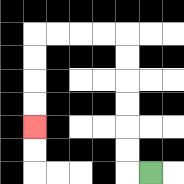{'start': '[6, 7]', 'end': '[1, 5]', 'path_directions': 'L,U,U,U,U,U,U,L,L,L,L,D,D,D,D', 'path_coordinates': '[[6, 7], [5, 7], [5, 6], [5, 5], [5, 4], [5, 3], [5, 2], [5, 1], [4, 1], [3, 1], [2, 1], [1, 1], [1, 2], [1, 3], [1, 4], [1, 5]]'}